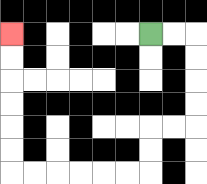{'start': '[6, 1]', 'end': '[0, 1]', 'path_directions': 'R,R,D,D,D,D,L,L,D,D,L,L,L,L,L,L,U,U,U,U,U,U', 'path_coordinates': '[[6, 1], [7, 1], [8, 1], [8, 2], [8, 3], [8, 4], [8, 5], [7, 5], [6, 5], [6, 6], [6, 7], [5, 7], [4, 7], [3, 7], [2, 7], [1, 7], [0, 7], [0, 6], [0, 5], [0, 4], [0, 3], [0, 2], [0, 1]]'}